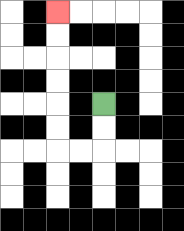{'start': '[4, 4]', 'end': '[2, 0]', 'path_directions': 'D,D,L,L,U,U,U,U,U,U', 'path_coordinates': '[[4, 4], [4, 5], [4, 6], [3, 6], [2, 6], [2, 5], [2, 4], [2, 3], [2, 2], [2, 1], [2, 0]]'}